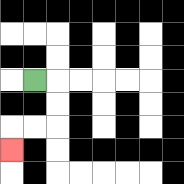{'start': '[1, 3]', 'end': '[0, 6]', 'path_directions': 'R,D,D,L,L,D', 'path_coordinates': '[[1, 3], [2, 3], [2, 4], [2, 5], [1, 5], [0, 5], [0, 6]]'}